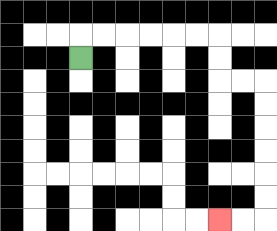{'start': '[3, 2]', 'end': '[9, 9]', 'path_directions': 'U,R,R,R,R,R,R,D,D,R,R,D,D,D,D,D,D,L,L', 'path_coordinates': '[[3, 2], [3, 1], [4, 1], [5, 1], [6, 1], [7, 1], [8, 1], [9, 1], [9, 2], [9, 3], [10, 3], [11, 3], [11, 4], [11, 5], [11, 6], [11, 7], [11, 8], [11, 9], [10, 9], [9, 9]]'}